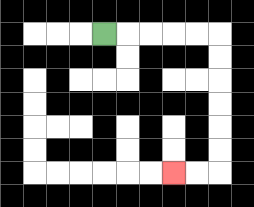{'start': '[4, 1]', 'end': '[7, 7]', 'path_directions': 'R,R,R,R,R,D,D,D,D,D,D,L,L', 'path_coordinates': '[[4, 1], [5, 1], [6, 1], [7, 1], [8, 1], [9, 1], [9, 2], [9, 3], [9, 4], [9, 5], [9, 6], [9, 7], [8, 7], [7, 7]]'}